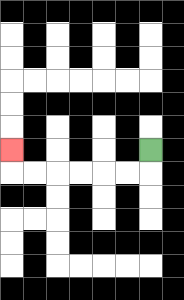{'start': '[6, 6]', 'end': '[0, 6]', 'path_directions': 'D,L,L,L,L,L,L,U', 'path_coordinates': '[[6, 6], [6, 7], [5, 7], [4, 7], [3, 7], [2, 7], [1, 7], [0, 7], [0, 6]]'}